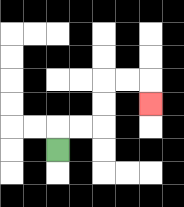{'start': '[2, 6]', 'end': '[6, 4]', 'path_directions': 'U,R,R,U,U,R,R,D', 'path_coordinates': '[[2, 6], [2, 5], [3, 5], [4, 5], [4, 4], [4, 3], [5, 3], [6, 3], [6, 4]]'}